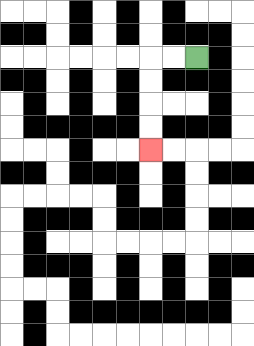{'start': '[8, 2]', 'end': '[6, 6]', 'path_directions': 'L,L,D,D,D,D', 'path_coordinates': '[[8, 2], [7, 2], [6, 2], [6, 3], [6, 4], [6, 5], [6, 6]]'}